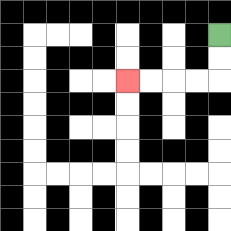{'start': '[9, 1]', 'end': '[5, 3]', 'path_directions': 'D,D,L,L,L,L', 'path_coordinates': '[[9, 1], [9, 2], [9, 3], [8, 3], [7, 3], [6, 3], [5, 3]]'}